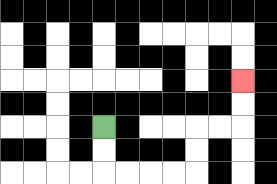{'start': '[4, 5]', 'end': '[10, 3]', 'path_directions': 'D,D,R,R,R,R,U,U,R,R,U,U', 'path_coordinates': '[[4, 5], [4, 6], [4, 7], [5, 7], [6, 7], [7, 7], [8, 7], [8, 6], [8, 5], [9, 5], [10, 5], [10, 4], [10, 3]]'}